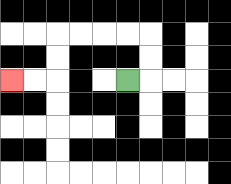{'start': '[5, 3]', 'end': '[0, 3]', 'path_directions': 'R,U,U,L,L,L,L,D,D,L,L', 'path_coordinates': '[[5, 3], [6, 3], [6, 2], [6, 1], [5, 1], [4, 1], [3, 1], [2, 1], [2, 2], [2, 3], [1, 3], [0, 3]]'}